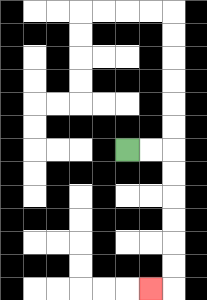{'start': '[5, 6]', 'end': '[6, 12]', 'path_directions': 'R,R,D,D,D,D,D,D,L', 'path_coordinates': '[[5, 6], [6, 6], [7, 6], [7, 7], [7, 8], [7, 9], [7, 10], [7, 11], [7, 12], [6, 12]]'}